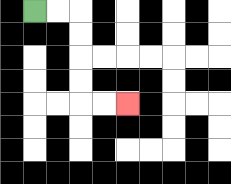{'start': '[1, 0]', 'end': '[5, 4]', 'path_directions': 'R,R,D,D,D,D,R,R', 'path_coordinates': '[[1, 0], [2, 0], [3, 0], [3, 1], [3, 2], [3, 3], [3, 4], [4, 4], [5, 4]]'}